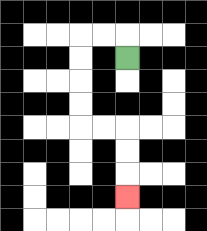{'start': '[5, 2]', 'end': '[5, 8]', 'path_directions': 'U,L,L,D,D,D,D,R,R,D,D,D', 'path_coordinates': '[[5, 2], [5, 1], [4, 1], [3, 1], [3, 2], [3, 3], [3, 4], [3, 5], [4, 5], [5, 5], [5, 6], [5, 7], [5, 8]]'}